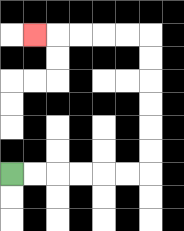{'start': '[0, 7]', 'end': '[1, 1]', 'path_directions': 'R,R,R,R,R,R,U,U,U,U,U,U,L,L,L,L,L', 'path_coordinates': '[[0, 7], [1, 7], [2, 7], [3, 7], [4, 7], [5, 7], [6, 7], [6, 6], [6, 5], [6, 4], [6, 3], [6, 2], [6, 1], [5, 1], [4, 1], [3, 1], [2, 1], [1, 1]]'}